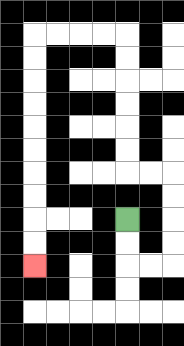{'start': '[5, 9]', 'end': '[1, 11]', 'path_directions': 'D,D,R,R,U,U,U,U,L,L,U,U,U,U,U,U,L,L,L,L,D,D,D,D,D,D,D,D,D,D', 'path_coordinates': '[[5, 9], [5, 10], [5, 11], [6, 11], [7, 11], [7, 10], [7, 9], [7, 8], [7, 7], [6, 7], [5, 7], [5, 6], [5, 5], [5, 4], [5, 3], [5, 2], [5, 1], [4, 1], [3, 1], [2, 1], [1, 1], [1, 2], [1, 3], [1, 4], [1, 5], [1, 6], [1, 7], [1, 8], [1, 9], [1, 10], [1, 11]]'}